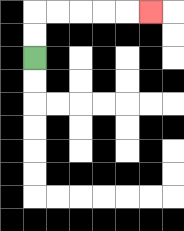{'start': '[1, 2]', 'end': '[6, 0]', 'path_directions': 'U,U,R,R,R,R,R', 'path_coordinates': '[[1, 2], [1, 1], [1, 0], [2, 0], [3, 0], [4, 0], [5, 0], [6, 0]]'}